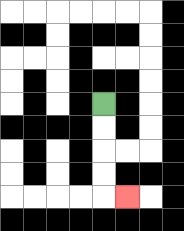{'start': '[4, 4]', 'end': '[5, 8]', 'path_directions': 'D,D,D,D,R', 'path_coordinates': '[[4, 4], [4, 5], [4, 6], [4, 7], [4, 8], [5, 8]]'}